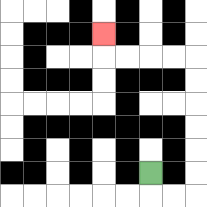{'start': '[6, 7]', 'end': '[4, 1]', 'path_directions': 'D,R,R,U,U,U,U,U,U,L,L,L,L,U', 'path_coordinates': '[[6, 7], [6, 8], [7, 8], [8, 8], [8, 7], [8, 6], [8, 5], [8, 4], [8, 3], [8, 2], [7, 2], [6, 2], [5, 2], [4, 2], [4, 1]]'}